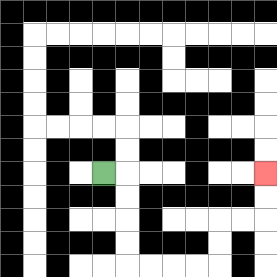{'start': '[4, 7]', 'end': '[11, 7]', 'path_directions': 'R,D,D,D,D,R,R,R,R,U,U,R,R,U,U', 'path_coordinates': '[[4, 7], [5, 7], [5, 8], [5, 9], [5, 10], [5, 11], [6, 11], [7, 11], [8, 11], [9, 11], [9, 10], [9, 9], [10, 9], [11, 9], [11, 8], [11, 7]]'}